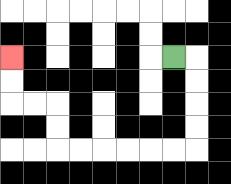{'start': '[7, 2]', 'end': '[0, 2]', 'path_directions': 'R,D,D,D,D,L,L,L,L,L,L,U,U,L,L,U,U', 'path_coordinates': '[[7, 2], [8, 2], [8, 3], [8, 4], [8, 5], [8, 6], [7, 6], [6, 6], [5, 6], [4, 6], [3, 6], [2, 6], [2, 5], [2, 4], [1, 4], [0, 4], [0, 3], [0, 2]]'}